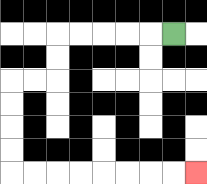{'start': '[7, 1]', 'end': '[8, 7]', 'path_directions': 'L,L,L,L,L,D,D,L,L,D,D,D,D,R,R,R,R,R,R,R,R', 'path_coordinates': '[[7, 1], [6, 1], [5, 1], [4, 1], [3, 1], [2, 1], [2, 2], [2, 3], [1, 3], [0, 3], [0, 4], [0, 5], [0, 6], [0, 7], [1, 7], [2, 7], [3, 7], [4, 7], [5, 7], [6, 7], [7, 7], [8, 7]]'}